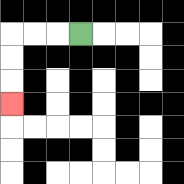{'start': '[3, 1]', 'end': '[0, 4]', 'path_directions': 'L,L,L,D,D,D', 'path_coordinates': '[[3, 1], [2, 1], [1, 1], [0, 1], [0, 2], [0, 3], [0, 4]]'}